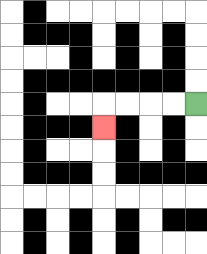{'start': '[8, 4]', 'end': '[4, 5]', 'path_directions': 'L,L,L,L,D', 'path_coordinates': '[[8, 4], [7, 4], [6, 4], [5, 4], [4, 4], [4, 5]]'}